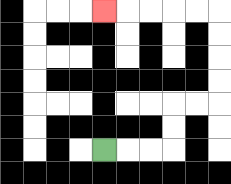{'start': '[4, 6]', 'end': '[4, 0]', 'path_directions': 'R,R,R,U,U,R,R,U,U,U,U,L,L,L,L,L', 'path_coordinates': '[[4, 6], [5, 6], [6, 6], [7, 6], [7, 5], [7, 4], [8, 4], [9, 4], [9, 3], [9, 2], [9, 1], [9, 0], [8, 0], [7, 0], [6, 0], [5, 0], [4, 0]]'}